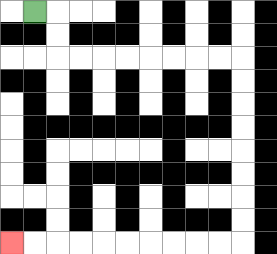{'start': '[1, 0]', 'end': '[0, 10]', 'path_directions': 'R,D,D,R,R,R,R,R,R,R,R,D,D,D,D,D,D,D,D,L,L,L,L,L,L,L,L,L,L', 'path_coordinates': '[[1, 0], [2, 0], [2, 1], [2, 2], [3, 2], [4, 2], [5, 2], [6, 2], [7, 2], [8, 2], [9, 2], [10, 2], [10, 3], [10, 4], [10, 5], [10, 6], [10, 7], [10, 8], [10, 9], [10, 10], [9, 10], [8, 10], [7, 10], [6, 10], [5, 10], [4, 10], [3, 10], [2, 10], [1, 10], [0, 10]]'}